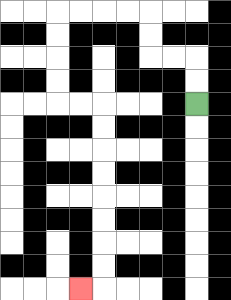{'start': '[8, 4]', 'end': '[3, 12]', 'path_directions': 'U,U,L,L,U,U,L,L,L,L,D,D,D,D,R,R,D,D,D,D,D,D,D,D,L', 'path_coordinates': '[[8, 4], [8, 3], [8, 2], [7, 2], [6, 2], [6, 1], [6, 0], [5, 0], [4, 0], [3, 0], [2, 0], [2, 1], [2, 2], [2, 3], [2, 4], [3, 4], [4, 4], [4, 5], [4, 6], [4, 7], [4, 8], [4, 9], [4, 10], [4, 11], [4, 12], [3, 12]]'}